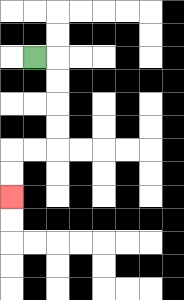{'start': '[1, 2]', 'end': '[0, 8]', 'path_directions': 'R,D,D,D,D,L,L,D,D', 'path_coordinates': '[[1, 2], [2, 2], [2, 3], [2, 4], [2, 5], [2, 6], [1, 6], [0, 6], [0, 7], [0, 8]]'}